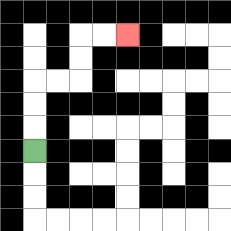{'start': '[1, 6]', 'end': '[5, 1]', 'path_directions': 'U,U,U,R,R,U,U,R,R', 'path_coordinates': '[[1, 6], [1, 5], [1, 4], [1, 3], [2, 3], [3, 3], [3, 2], [3, 1], [4, 1], [5, 1]]'}